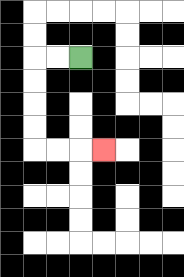{'start': '[3, 2]', 'end': '[4, 6]', 'path_directions': 'L,L,D,D,D,D,R,R,R', 'path_coordinates': '[[3, 2], [2, 2], [1, 2], [1, 3], [1, 4], [1, 5], [1, 6], [2, 6], [3, 6], [4, 6]]'}